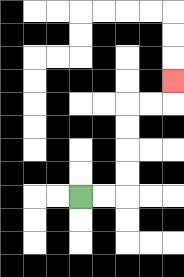{'start': '[3, 8]', 'end': '[7, 3]', 'path_directions': 'R,R,U,U,U,U,R,R,U', 'path_coordinates': '[[3, 8], [4, 8], [5, 8], [5, 7], [5, 6], [5, 5], [5, 4], [6, 4], [7, 4], [7, 3]]'}